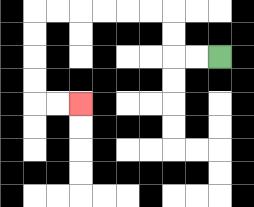{'start': '[9, 2]', 'end': '[3, 4]', 'path_directions': 'L,L,U,U,L,L,L,L,L,L,D,D,D,D,R,R', 'path_coordinates': '[[9, 2], [8, 2], [7, 2], [7, 1], [7, 0], [6, 0], [5, 0], [4, 0], [3, 0], [2, 0], [1, 0], [1, 1], [1, 2], [1, 3], [1, 4], [2, 4], [3, 4]]'}